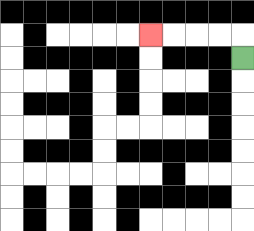{'start': '[10, 2]', 'end': '[6, 1]', 'path_directions': 'U,L,L,L,L', 'path_coordinates': '[[10, 2], [10, 1], [9, 1], [8, 1], [7, 1], [6, 1]]'}